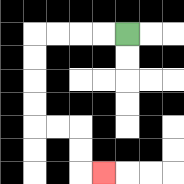{'start': '[5, 1]', 'end': '[4, 7]', 'path_directions': 'L,L,L,L,D,D,D,D,R,R,D,D,R', 'path_coordinates': '[[5, 1], [4, 1], [3, 1], [2, 1], [1, 1], [1, 2], [1, 3], [1, 4], [1, 5], [2, 5], [3, 5], [3, 6], [3, 7], [4, 7]]'}